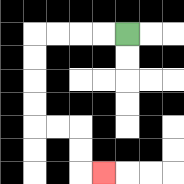{'start': '[5, 1]', 'end': '[4, 7]', 'path_directions': 'L,L,L,L,D,D,D,D,R,R,D,D,R', 'path_coordinates': '[[5, 1], [4, 1], [3, 1], [2, 1], [1, 1], [1, 2], [1, 3], [1, 4], [1, 5], [2, 5], [3, 5], [3, 6], [3, 7], [4, 7]]'}